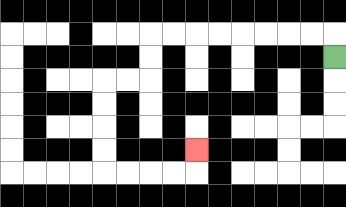{'start': '[14, 2]', 'end': '[8, 6]', 'path_directions': 'U,L,L,L,L,L,L,L,L,D,D,L,L,D,D,D,D,R,R,R,R,U', 'path_coordinates': '[[14, 2], [14, 1], [13, 1], [12, 1], [11, 1], [10, 1], [9, 1], [8, 1], [7, 1], [6, 1], [6, 2], [6, 3], [5, 3], [4, 3], [4, 4], [4, 5], [4, 6], [4, 7], [5, 7], [6, 7], [7, 7], [8, 7], [8, 6]]'}